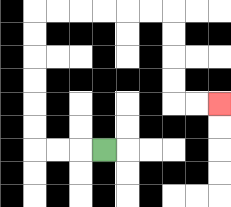{'start': '[4, 6]', 'end': '[9, 4]', 'path_directions': 'L,L,L,U,U,U,U,U,U,R,R,R,R,R,R,D,D,D,D,R,R', 'path_coordinates': '[[4, 6], [3, 6], [2, 6], [1, 6], [1, 5], [1, 4], [1, 3], [1, 2], [1, 1], [1, 0], [2, 0], [3, 0], [4, 0], [5, 0], [6, 0], [7, 0], [7, 1], [7, 2], [7, 3], [7, 4], [8, 4], [9, 4]]'}